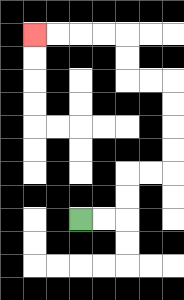{'start': '[3, 9]', 'end': '[1, 1]', 'path_directions': 'R,R,U,U,R,R,U,U,U,U,L,L,U,U,L,L,L,L', 'path_coordinates': '[[3, 9], [4, 9], [5, 9], [5, 8], [5, 7], [6, 7], [7, 7], [7, 6], [7, 5], [7, 4], [7, 3], [6, 3], [5, 3], [5, 2], [5, 1], [4, 1], [3, 1], [2, 1], [1, 1]]'}